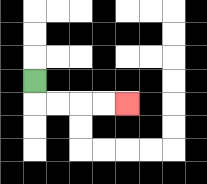{'start': '[1, 3]', 'end': '[5, 4]', 'path_directions': 'D,R,R,R,R', 'path_coordinates': '[[1, 3], [1, 4], [2, 4], [3, 4], [4, 4], [5, 4]]'}